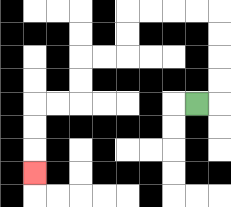{'start': '[8, 4]', 'end': '[1, 7]', 'path_directions': 'R,U,U,U,U,L,L,L,L,D,D,L,L,D,D,L,L,D,D,D', 'path_coordinates': '[[8, 4], [9, 4], [9, 3], [9, 2], [9, 1], [9, 0], [8, 0], [7, 0], [6, 0], [5, 0], [5, 1], [5, 2], [4, 2], [3, 2], [3, 3], [3, 4], [2, 4], [1, 4], [1, 5], [1, 6], [1, 7]]'}